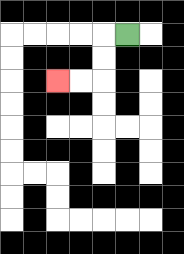{'start': '[5, 1]', 'end': '[2, 3]', 'path_directions': 'L,D,D,L,L', 'path_coordinates': '[[5, 1], [4, 1], [4, 2], [4, 3], [3, 3], [2, 3]]'}